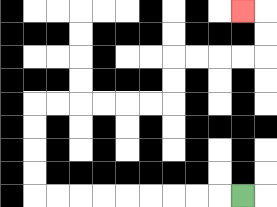{'start': '[10, 8]', 'end': '[10, 0]', 'path_directions': 'L,L,L,L,L,L,L,L,L,U,U,U,U,R,R,R,R,R,R,U,U,R,R,R,R,U,U,L', 'path_coordinates': '[[10, 8], [9, 8], [8, 8], [7, 8], [6, 8], [5, 8], [4, 8], [3, 8], [2, 8], [1, 8], [1, 7], [1, 6], [1, 5], [1, 4], [2, 4], [3, 4], [4, 4], [5, 4], [6, 4], [7, 4], [7, 3], [7, 2], [8, 2], [9, 2], [10, 2], [11, 2], [11, 1], [11, 0], [10, 0]]'}